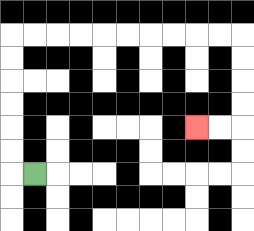{'start': '[1, 7]', 'end': '[8, 5]', 'path_directions': 'L,U,U,U,U,U,U,R,R,R,R,R,R,R,R,R,R,D,D,D,D,L,L', 'path_coordinates': '[[1, 7], [0, 7], [0, 6], [0, 5], [0, 4], [0, 3], [0, 2], [0, 1], [1, 1], [2, 1], [3, 1], [4, 1], [5, 1], [6, 1], [7, 1], [8, 1], [9, 1], [10, 1], [10, 2], [10, 3], [10, 4], [10, 5], [9, 5], [8, 5]]'}